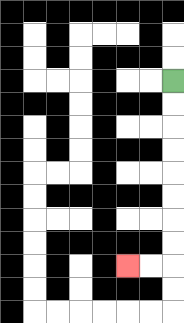{'start': '[7, 3]', 'end': '[5, 11]', 'path_directions': 'D,D,D,D,D,D,D,D,L,L', 'path_coordinates': '[[7, 3], [7, 4], [7, 5], [7, 6], [7, 7], [7, 8], [7, 9], [7, 10], [7, 11], [6, 11], [5, 11]]'}